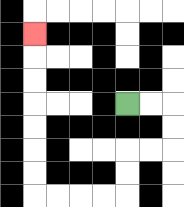{'start': '[5, 4]', 'end': '[1, 1]', 'path_directions': 'R,R,D,D,L,L,D,D,L,L,L,L,U,U,U,U,U,U,U', 'path_coordinates': '[[5, 4], [6, 4], [7, 4], [7, 5], [7, 6], [6, 6], [5, 6], [5, 7], [5, 8], [4, 8], [3, 8], [2, 8], [1, 8], [1, 7], [1, 6], [1, 5], [1, 4], [1, 3], [1, 2], [1, 1]]'}